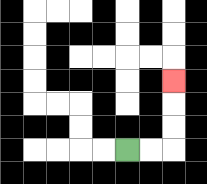{'start': '[5, 6]', 'end': '[7, 3]', 'path_directions': 'R,R,U,U,U', 'path_coordinates': '[[5, 6], [6, 6], [7, 6], [7, 5], [7, 4], [7, 3]]'}